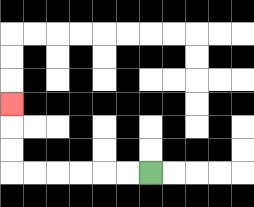{'start': '[6, 7]', 'end': '[0, 4]', 'path_directions': 'L,L,L,L,L,L,U,U,U', 'path_coordinates': '[[6, 7], [5, 7], [4, 7], [3, 7], [2, 7], [1, 7], [0, 7], [0, 6], [0, 5], [0, 4]]'}